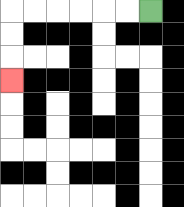{'start': '[6, 0]', 'end': '[0, 3]', 'path_directions': 'L,L,L,L,L,L,D,D,D', 'path_coordinates': '[[6, 0], [5, 0], [4, 0], [3, 0], [2, 0], [1, 0], [0, 0], [0, 1], [0, 2], [0, 3]]'}